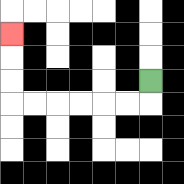{'start': '[6, 3]', 'end': '[0, 1]', 'path_directions': 'D,L,L,L,L,L,L,U,U,U', 'path_coordinates': '[[6, 3], [6, 4], [5, 4], [4, 4], [3, 4], [2, 4], [1, 4], [0, 4], [0, 3], [0, 2], [0, 1]]'}